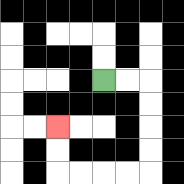{'start': '[4, 3]', 'end': '[2, 5]', 'path_directions': 'R,R,D,D,D,D,L,L,L,L,U,U', 'path_coordinates': '[[4, 3], [5, 3], [6, 3], [6, 4], [6, 5], [6, 6], [6, 7], [5, 7], [4, 7], [3, 7], [2, 7], [2, 6], [2, 5]]'}